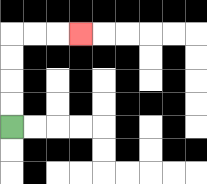{'start': '[0, 5]', 'end': '[3, 1]', 'path_directions': 'U,U,U,U,R,R,R', 'path_coordinates': '[[0, 5], [0, 4], [0, 3], [0, 2], [0, 1], [1, 1], [2, 1], [3, 1]]'}